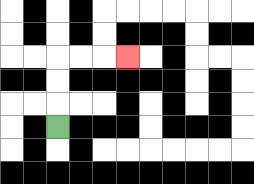{'start': '[2, 5]', 'end': '[5, 2]', 'path_directions': 'U,U,U,R,R,R', 'path_coordinates': '[[2, 5], [2, 4], [2, 3], [2, 2], [3, 2], [4, 2], [5, 2]]'}